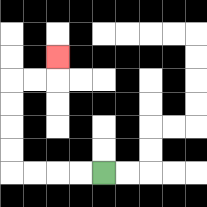{'start': '[4, 7]', 'end': '[2, 2]', 'path_directions': 'L,L,L,L,U,U,U,U,R,R,U', 'path_coordinates': '[[4, 7], [3, 7], [2, 7], [1, 7], [0, 7], [0, 6], [0, 5], [0, 4], [0, 3], [1, 3], [2, 3], [2, 2]]'}